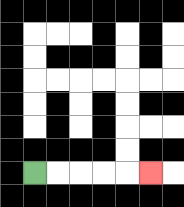{'start': '[1, 7]', 'end': '[6, 7]', 'path_directions': 'R,R,R,R,R', 'path_coordinates': '[[1, 7], [2, 7], [3, 7], [4, 7], [5, 7], [6, 7]]'}